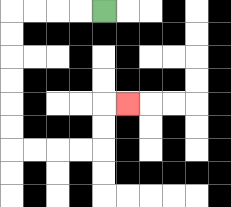{'start': '[4, 0]', 'end': '[5, 4]', 'path_directions': 'L,L,L,L,D,D,D,D,D,D,R,R,R,R,U,U,R', 'path_coordinates': '[[4, 0], [3, 0], [2, 0], [1, 0], [0, 0], [0, 1], [0, 2], [0, 3], [0, 4], [0, 5], [0, 6], [1, 6], [2, 6], [3, 6], [4, 6], [4, 5], [4, 4], [5, 4]]'}